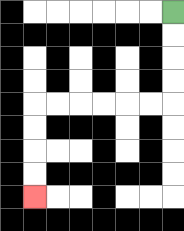{'start': '[7, 0]', 'end': '[1, 8]', 'path_directions': 'D,D,D,D,L,L,L,L,L,L,D,D,D,D', 'path_coordinates': '[[7, 0], [7, 1], [7, 2], [7, 3], [7, 4], [6, 4], [5, 4], [4, 4], [3, 4], [2, 4], [1, 4], [1, 5], [1, 6], [1, 7], [1, 8]]'}